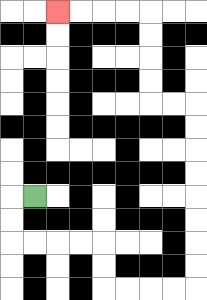{'start': '[1, 8]', 'end': '[2, 0]', 'path_directions': 'L,D,D,R,R,R,R,D,D,R,R,R,R,U,U,U,U,U,U,U,U,L,L,U,U,U,U,L,L,L,L', 'path_coordinates': '[[1, 8], [0, 8], [0, 9], [0, 10], [1, 10], [2, 10], [3, 10], [4, 10], [4, 11], [4, 12], [5, 12], [6, 12], [7, 12], [8, 12], [8, 11], [8, 10], [8, 9], [8, 8], [8, 7], [8, 6], [8, 5], [8, 4], [7, 4], [6, 4], [6, 3], [6, 2], [6, 1], [6, 0], [5, 0], [4, 0], [3, 0], [2, 0]]'}